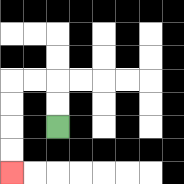{'start': '[2, 5]', 'end': '[0, 7]', 'path_directions': 'U,U,L,L,D,D,D,D', 'path_coordinates': '[[2, 5], [2, 4], [2, 3], [1, 3], [0, 3], [0, 4], [0, 5], [0, 6], [0, 7]]'}